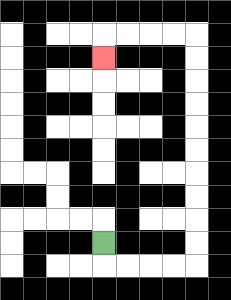{'start': '[4, 10]', 'end': '[4, 2]', 'path_directions': 'D,R,R,R,R,U,U,U,U,U,U,U,U,U,U,L,L,L,L,D', 'path_coordinates': '[[4, 10], [4, 11], [5, 11], [6, 11], [7, 11], [8, 11], [8, 10], [8, 9], [8, 8], [8, 7], [8, 6], [8, 5], [8, 4], [8, 3], [8, 2], [8, 1], [7, 1], [6, 1], [5, 1], [4, 1], [4, 2]]'}